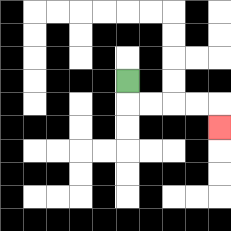{'start': '[5, 3]', 'end': '[9, 5]', 'path_directions': 'D,R,R,R,R,D', 'path_coordinates': '[[5, 3], [5, 4], [6, 4], [7, 4], [8, 4], [9, 4], [9, 5]]'}